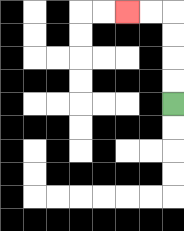{'start': '[7, 4]', 'end': '[5, 0]', 'path_directions': 'U,U,U,U,L,L', 'path_coordinates': '[[7, 4], [7, 3], [7, 2], [7, 1], [7, 0], [6, 0], [5, 0]]'}